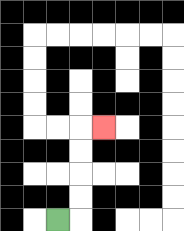{'start': '[2, 9]', 'end': '[4, 5]', 'path_directions': 'R,U,U,U,U,R', 'path_coordinates': '[[2, 9], [3, 9], [3, 8], [3, 7], [3, 6], [3, 5], [4, 5]]'}